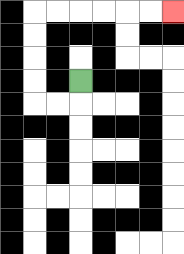{'start': '[3, 3]', 'end': '[7, 0]', 'path_directions': 'D,L,L,U,U,U,U,R,R,R,R,R,R', 'path_coordinates': '[[3, 3], [3, 4], [2, 4], [1, 4], [1, 3], [1, 2], [1, 1], [1, 0], [2, 0], [3, 0], [4, 0], [5, 0], [6, 0], [7, 0]]'}